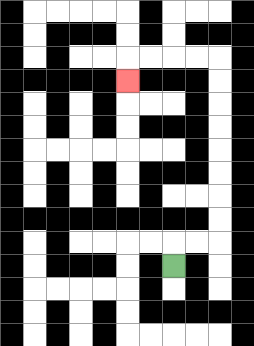{'start': '[7, 11]', 'end': '[5, 3]', 'path_directions': 'U,R,R,U,U,U,U,U,U,U,U,L,L,L,L,D', 'path_coordinates': '[[7, 11], [7, 10], [8, 10], [9, 10], [9, 9], [9, 8], [9, 7], [9, 6], [9, 5], [9, 4], [9, 3], [9, 2], [8, 2], [7, 2], [6, 2], [5, 2], [5, 3]]'}